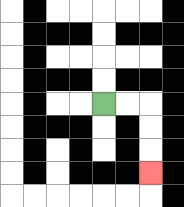{'start': '[4, 4]', 'end': '[6, 7]', 'path_directions': 'R,R,D,D,D', 'path_coordinates': '[[4, 4], [5, 4], [6, 4], [6, 5], [6, 6], [6, 7]]'}